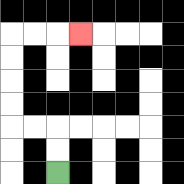{'start': '[2, 7]', 'end': '[3, 1]', 'path_directions': 'U,U,L,L,U,U,U,U,R,R,R', 'path_coordinates': '[[2, 7], [2, 6], [2, 5], [1, 5], [0, 5], [0, 4], [0, 3], [0, 2], [0, 1], [1, 1], [2, 1], [3, 1]]'}